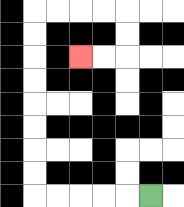{'start': '[6, 8]', 'end': '[3, 2]', 'path_directions': 'L,L,L,L,L,U,U,U,U,U,U,U,U,R,R,R,R,D,D,L,L', 'path_coordinates': '[[6, 8], [5, 8], [4, 8], [3, 8], [2, 8], [1, 8], [1, 7], [1, 6], [1, 5], [1, 4], [1, 3], [1, 2], [1, 1], [1, 0], [2, 0], [3, 0], [4, 0], [5, 0], [5, 1], [5, 2], [4, 2], [3, 2]]'}